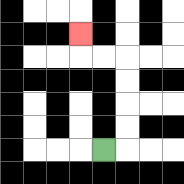{'start': '[4, 6]', 'end': '[3, 1]', 'path_directions': 'R,U,U,U,U,L,L,U', 'path_coordinates': '[[4, 6], [5, 6], [5, 5], [5, 4], [5, 3], [5, 2], [4, 2], [3, 2], [3, 1]]'}